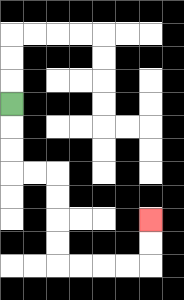{'start': '[0, 4]', 'end': '[6, 9]', 'path_directions': 'D,D,D,R,R,D,D,D,D,R,R,R,R,U,U', 'path_coordinates': '[[0, 4], [0, 5], [0, 6], [0, 7], [1, 7], [2, 7], [2, 8], [2, 9], [2, 10], [2, 11], [3, 11], [4, 11], [5, 11], [6, 11], [6, 10], [6, 9]]'}